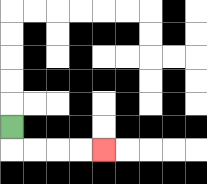{'start': '[0, 5]', 'end': '[4, 6]', 'path_directions': 'D,R,R,R,R', 'path_coordinates': '[[0, 5], [0, 6], [1, 6], [2, 6], [3, 6], [4, 6]]'}